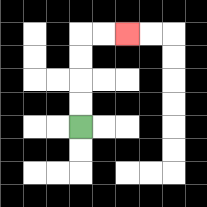{'start': '[3, 5]', 'end': '[5, 1]', 'path_directions': 'U,U,U,U,R,R', 'path_coordinates': '[[3, 5], [3, 4], [3, 3], [3, 2], [3, 1], [4, 1], [5, 1]]'}